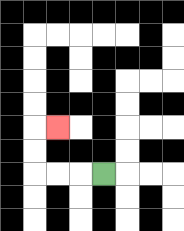{'start': '[4, 7]', 'end': '[2, 5]', 'path_directions': 'L,L,L,U,U,R', 'path_coordinates': '[[4, 7], [3, 7], [2, 7], [1, 7], [1, 6], [1, 5], [2, 5]]'}